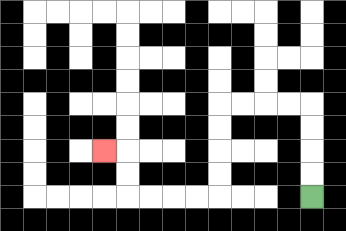{'start': '[13, 8]', 'end': '[4, 6]', 'path_directions': 'U,U,U,U,L,L,L,L,D,D,D,D,L,L,L,L,U,U,L', 'path_coordinates': '[[13, 8], [13, 7], [13, 6], [13, 5], [13, 4], [12, 4], [11, 4], [10, 4], [9, 4], [9, 5], [9, 6], [9, 7], [9, 8], [8, 8], [7, 8], [6, 8], [5, 8], [5, 7], [5, 6], [4, 6]]'}